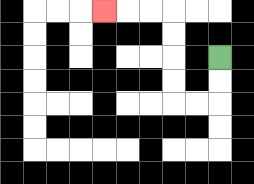{'start': '[9, 2]', 'end': '[4, 0]', 'path_directions': 'D,D,L,L,U,U,U,U,L,L,L', 'path_coordinates': '[[9, 2], [9, 3], [9, 4], [8, 4], [7, 4], [7, 3], [7, 2], [7, 1], [7, 0], [6, 0], [5, 0], [4, 0]]'}